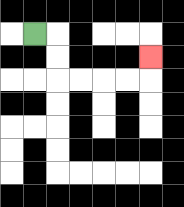{'start': '[1, 1]', 'end': '[6, 2]', 'path_directions': 'R,D,D,R,R,R,R,U', 'path_coordinates': '[[1, 1], [2, 1], [2, 2], [2, 3], [3, 3], [4, 3], [5, 3], [6, 3], [6, 2]]'}